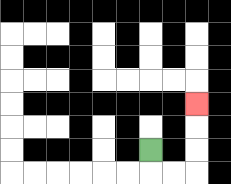{'start': '[6, 6]', 'end': '[8, 4]', 'path_directions': 'D,R,R,U,U,U', 'path_coordinates': '[[6, 6], [6, 7], [7, 7], [8, 7], [8, 6], [8, 5], [8, 4]]'}